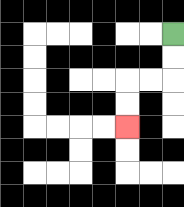{'start': '[7, 1]', 'end': '[5, 5]', 'path_directions': 'D,D,L,L,D,D', 'path_coordinates': '[[7, 1], [7, 2], [7, 3], [6, 3], [5, 3], [5, 4], [5, 5]]'}